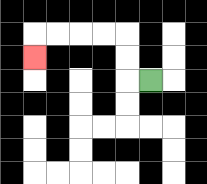{'start': '[6, 3]', 'end': '[1, 2]', 'path_directions': 'L,U,U,L,L,L,L,D', 'path_coordinates': '[[6, 3], [5, 3], [5, 2], [5, 1], [4, 1], [3, 1], [2, 1], [1, 1], [1, 2]]'}